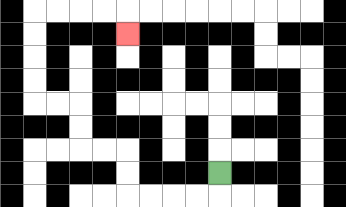{'start': '[9, 7]', 'end': '[5, 1]', 'path_directions': 'D,L,L,L,L,U,U,L,L,U,U,L,L,U,U,U,U,R,R,R,R,D', 'path_coordinates': '[[9, 7], [9, 8], [8, 8], [7, 8], [6, 8], [5, 8], [5, 7], [5, 6], [4, 6], [3, 6], [3, 5], [3, 4], [2, 4], [1, 4], [1, 3], [1, 2], [1, 1], [1, 0], [2, 0], [3, 0], [4, 0], [5, 0], [5, 1]]'}